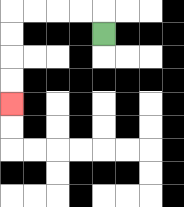{'start': '[4, 1]', 'end': '[0, 4]', 'path_directions': 'U,L,L,L,L,D,D,D,D', 'path_coordinates': '[[4, 1], [4, 0], [3, 0], [2, 0], [1, 0], [0, 0], [0, 1], [0, 2], [0, 3], [0, 4]]'}